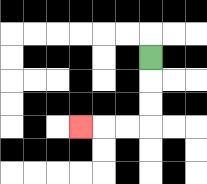{'start': '[6, 2]', 'end': '[3, 5]', 'path_directions': 'D,D,D,L,L,L', 'path_coordinates': '[[6, 2], [6, 3], [6, 4], [6, 5], [5, 5], [4, 5], [3, 5]]'}